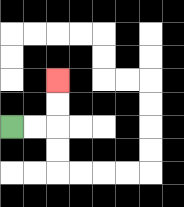{'start': '[0, 5]', 'end': '[2, 3]', 'path_directions': 'R,R,U,U', 'path_coordinates': '[[0, 5], [1, 5], [2, 5], [2, 4], [2, 3]]'}